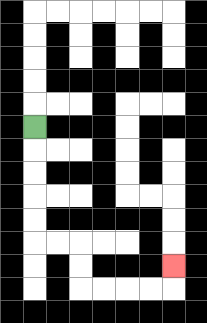{'start': '[1, 5]', 'end': '[7, 11]', 'path_directions': 'D,D,D,D,D,R,R,D,D,R,R,R,R,U', 'path_coordinates': '[[1, 5], [1, 6], [1, 7], [1, 8], [1, 9], [1, 10], [2, 10], [3, 10], [3, 11], [3, 12], [4, 12], [5, 12], [6, 12], [7, 12], [7, 11]]'}